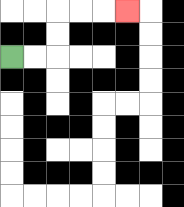{'start': '[0, 2]', 'end': '[5, 0]', 'path_directions': 'R,R,U,U,R,R,R', 'path_coordinates': '[[0, 2], [1, 2], [2, 2], [2, 1], [2, 0], [3, 0], [4, 0], [5, 0]]'}